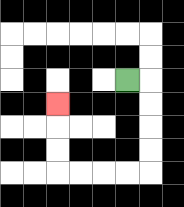{'start': '[5, 3]', 'end': '[2, 4]', 'path_directions': 'R,D,D,D,D,L,L,L,L,U,U,U', 'path_coordinates': '[[5, 3], [6, 3], [6, 4], [6, 5], [6, 6], [6, 7], [5, 7], [4, 7], [3, 7], [2, 7], [2, 6], [2, 5], [2, 4]]'}